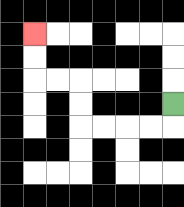{'start': '[7, 4]', 'end': '[1, 1]', 'path_directions': 'D,L,L,L,L,U,U,L,L,U,U', 'path_coordinates': '[[7, 4], [7, 5], [6, 5], [5, 5], [4, 5], [3, 5], [3, 4], [3, 3], [2, 3], [1, 3], [1, 2], [1, 1]]'}